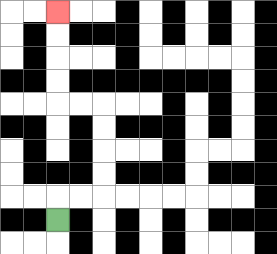{'start': '[2, 9]', 'end': '[2, 0]', 'path_directions': 'U,R,R,U,U,U,U,L,L,U,U,U,U', 'path_coordinates': '[[2, 9], [2, 8], [3, 8], [4, 8], [4, 7], [4, 6], [4, 5], [4, 4], [3, 4], [2, 4], [2, 3], [2, 2], [2, 1], [2, 0]]'}